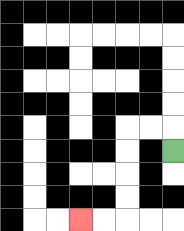{'start': '[7, 6]', 'end': '[3, 9]', 'path_directions': 'U,L,L,D,D,D,D,L,L', 'path_coordinates': '[[7, 6], [7, 5], [6, 5], [5, 5], [5, 6], [5, 7], [5, 8], [5, 9], [4, 9], [3, 9]]'}